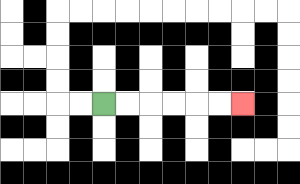{'start': '[4, 4]', 'end': '[10, 4]', 'path_directions': 'R,R,R,R,R,R', 'path_coordinates': '[[4, 4], [5, 4], [6, 4], [7, 4], [8, 4], [9, 4], [10, 4]]'}